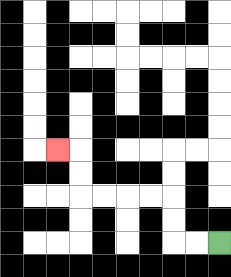{'start': '[9, 10]', 'end': '[2, 6]', 'path_directions': 'L,L,U,U,L,L,L,L,U,U,L', 'path_coordinates': '[[9, 10], [8, 10], [7, 10], [7, 9], [7, 8], [6, 8], [5, 8], [4, 8], [3, 8], [3, 7], [3, 6], [2, 6]]'}